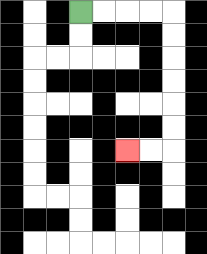{'start': '[3, 0]', 'end': '[5, 6]', 'path_directions': 'R,R,R,R,D,D,D,D,D,D,L,L', 'path_coordinates': '[[3, 0], [4, 0], [5, 0], [6, 0], [7, 0], [7, 1], [7, 2], [7, 3], [7, 4], [7, 5], [7, 6], [6, 6], [5, 6]]'}